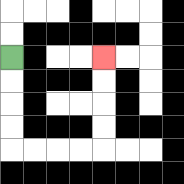{'start': '[0, 2]', 'end': '[4, 2]', 'path_directions': 'D,D,D,D,R,R,R,R,U,U,U,U', 'path_coordinates': '[[0, 2], [0, 3], [0, 4], [0, 5], [0, 6], [1, 6], [2, 6], [3, 6], [4, 6], [4, 5], [4, 4], [4, 3], [4, 2]]'}